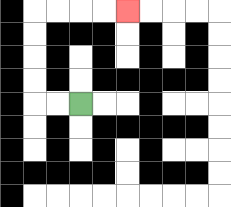{'start': '[3, 4]', 'end': '[5, 0]', 'path_directions': 'L,L,U,U,U,U,R,R,R,R', 'path_coordinates': '[[3, 4], [2, 4], [1, 4], [1, 3], [1, 2], [1, 1], [1, 0], [2, 0], [3, 0], [4, 0], [5, 0]]'}